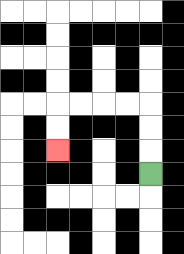{'start': '[6, 7]', 'end': '[2, 6]', 'path_directions': 'U,U,U,L,L,L,L,D,D', 'path_coordinates': '[[6, 7], [6, 6], [6, 5], [6, 4], [5, 4], [4, 4], [3, 4], [2, 4], [2, 5], [2, 6]]'}